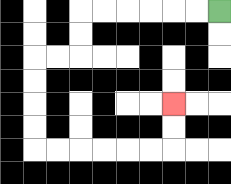{'start': '[9, 0]', 'end': '[7, 4]', 'path_directions': 'L,L,L,L,L,L,D,D,L,L,D,D,D,D,R,R,R,R,R,R,U,U', 'path_coordinates': '[[9, 0], [8, 0], [7, 0], [6, 0], [5, 0], [4, 0], [3, 0], [3, 1], [3, 2], [2, 2], [1, 2], [1, 3], [1, 4], [1, 5], [1, 6], [2, 6], [3, 6], [4, 6], [5, 6], [6, 6], [7, 6], [7, 5], [7, 4]]'}